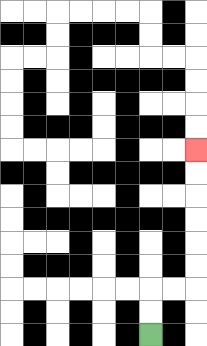{'start': '[6, 14]', 'end': '[8, 6]', 'path_directions': 'U,U,R,R,U,U,U,U,U,U', 'path_coordinates': '[[6, 14], [6, 13], [6, 12], [7, 12], [8, 12], [8, 11], [8, 10], [8, 9], [8, 8], [8, 7], [8, 6]]'}